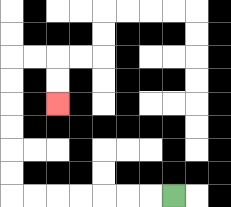{'start': '[7, 8]', 'end': '[2, 4]', 'path_directions': 'L,L,L,L,L,L,L,U,U,U,U,U,U,R,R,D,D', 'path_coordinates': '[[7, 8], [6, 8], [5, 8], [4, 8], [3, 8], [2, 8], [1, 8], [0, 8], [0, 7], [0, 6], [0, 5], [0, 4], [0, 3], [0, 2], [1, 2], [2, 2], [2, 3], [2, 4]]'}